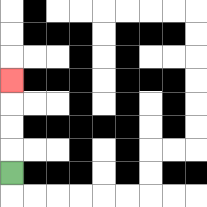{'start': '[0, 7]', 'end': '[0, 3]', 'path_directions': 'U,U,U,U', 'path_coordinates': '[[0, 7], [0, 6], [0, 5], [0, 4], [0, 3]]'}